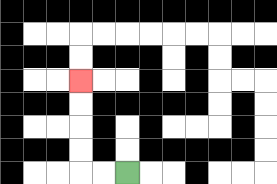{'start': '[5, 7]', 'end': '[3, 3]', 'path_directions': 'L,L,U,U,U,U', 'path_coordinates': '[[5, 7], [4, 7], [3, 7], [3, 6], [3, 5], [3, 4], [3, 3]]'}